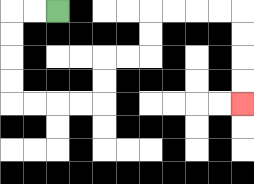{'start': '[2, 0]', 'end': '[10, 4]', 'path_directions': 'L,L,D,D,D,D,R,R,R,R,U,U,R,R,U,U,R,R,R,R,D,D,D,D', 'path_coordinates': '[[2, 0], [1, 0], [0, 0], [0, 1], [0, 2], [0, 3], [0, 4], [1, 4], [2, 4], [3, 4], [4, 4], [4, 3], [4, 2], [5, 2], [6, 2], [6, 1], [6, 0], [7, 0], [8, 0], [9, 0], [10, 0], [10, 1], [10, 2], [10, 3], [10, 4]]'}